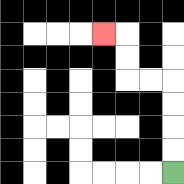{'start': '[7, 7]', 'end': '[4, 1]', 'path_directions': 'U,U,U,U,L,L,U,U,L', 'path_coordinates': '[[7, 7], [7, 6], [7, 5], [7, 4], [7, 3], [6, 3], [5, 3], [5, 2], [5, 1], [4, 1]]'}